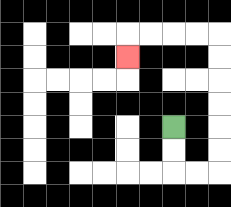{'start': '[7, 5]', 'end': '[5, 2]', 'path_directions': 'D,D,R,R,U,U,U,U,U,U,L,L,L,L,D', 'path_coordinates': '[[7, 5], [7, 6], [7, 7], [8, 7], [9, 7], [9, 6], [9, 5], [9, 4], [9, 3], [9, 2], [9, 1], [8, 1], [7, 1], [6, 1], [5, 1], [5, 2]]'}